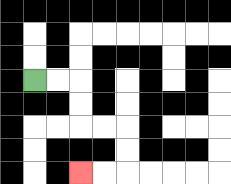{'start': '[1, 3]', 'end': '[3, 7]', 'path_directions': 'R,R,D,D,R,R,D,D,L,L', 'path_coordinates': '[[1, 3], [2, 3], [3, 3], [3, 4], [3, 5], [4, 5], [5, 5], [5, 6], [5, 7], [4, 7], [3, 7]]'}